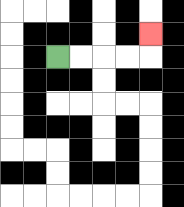{'start': '[2, 2]', 'end': '[6, 1]', 'path_directions': 'R,R,R,R,U', 'path_coordinates': '[[2, 2], [3, 2], [4, 2], [5, 2], [6, 2], [6, 1]]'}